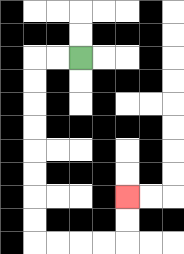{'start': '[3, 2]', 'end': '[5, 8]', 'path_directions': 'L,L,D,D,D,D,D,D,D,D,R,R,R,R,U,U', 'path_coordinates': '[[3, 2], [2, 2], [1, 2], [1, 3], [1, 4], [1, 5], [1, 6], [1, 7], [1, 8], [1, 9], [1, 10], [2, 10], [3, 10], [4, 10], [5, 10], [5, 9], [5, 8]]'}